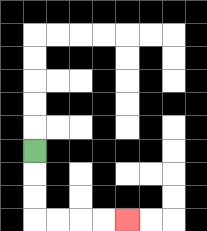{'start': '[1, 6]', 'end': '[5, 9]', 'path_directions': 'D,D,D,R,R,R,R', 'path_coordinates': '[[1, 6], [1, 7], [1, 8], [1, 9], [2, 9], [3, 9], [4, 9], [5, 9]]'}